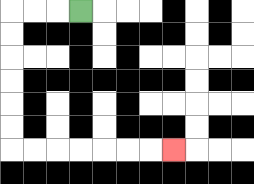{'start': '[3, 0]', 'end': '[7, 6]', 'path_directions': 'L,L,L,D,D,D,D,D,D,R,R,R,R,R,R,R', 'path_coordinates': '[[3, 0], [2, 0], [1, 0], [0, 0], [0, 1], [0, 2], [0, 3], [0, 4], [0, 5], [0, 6], [1, 6], [2, 6], [3, 6], [4, 6], [5, 6], [6, 6], [7, 6]]'}